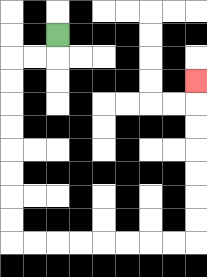{'start': '[2, 1]', 'end': '[8, 3]', 'path_directions': 'D,L,L,D,D,D,D,D,D,D,D,R,R,R,R,R,R,R,R,U,U,U,U,U,U,U', 'path_coordinates': '[[2, 1], [2, 2], [1, 2], [0, 2], [0, 3], [0, 4], [0, 5], [0, 6], [0, 7], [0, 8], [0, 9], [0, 10], [1, 10], [2, 10], [3, 10], [4, 10], [5, 10], [6, 10], [7, 10], [8, 10], [8, 9], [8, 8], [8, 7], [8, 6], [8, 5], [8, 4], [8, 3]]'}